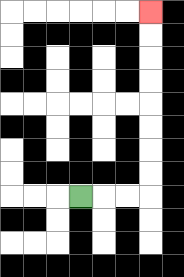{'start': '[3, 8]', 'end': '[6, 0]', 'path_directions': 'R,R,R,U,U,U,U,U,U,U,U', 'path_coordinates': '[[3, 8], [4, 8], [5, 8], [6, 8], [6, 7], [6, 6], [6, 5], [6, 4], [6, 3], [6, 2], [6, 1], [6, 0]]'}